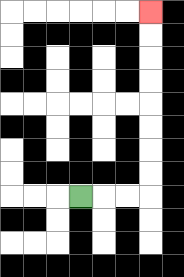{'start': '[3, 8]', 'end': '[6, 0]', 'path_directions': 'R,R,R,U,U,U,U,U,U,U,U', 'path_coordinates': '[[3, 8], [4, 8], [5, 8], [6, 8], [6, 7], [6, 6], [6, 5], [6, 4], [6, 3], [6, 2], [6, 1], [6, 0]]'}